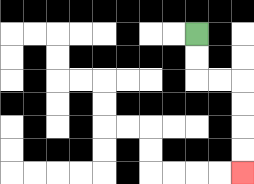{'start': '[8, 1]', 'end': '[10, 7]', 'path_directions': 'D,D,R,R,D,D,D,D', 'path_coordinates': '[[8, 1], [8, 2], [8, 3], [9, 3], [10, 3], [10, 4], [10, 5], [10, 6], [10, 7]]'}